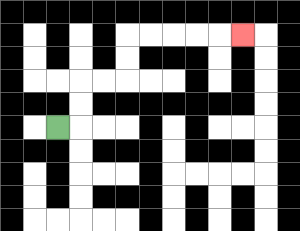{'start': '[2, 5]', 'end': '[10, 1]', 'path_directions': 'R,U,U,R,R,U,U,R,R,R,R,R', 'path_coordinates': '[[2, 5], [3, 5], [3, 4], [3, 3], [4, 3], [5, 3], [5, 2], [5, 1], [6, 1], [7, 1], [8, 1], [9, 1], [10, 1]]'}